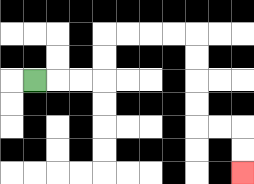{'start': '[1, 3]', 'end': '[10, 7]', 'path_directions': 'R,R,R,U,U,R,R,R,R,D,D,D,D,R,R,D,D', 'path_coordinates': '[[1, 3], [2, 3], [3, 3], [4, 3], [4, 2], [4, 1], [5, 1], [6, 1], [7, 1], [8, 1], [8, 2], [8, 3], [8, 4], [8, 5], [9, 5], [10, 5], [10, 6], [10, 7]]'}